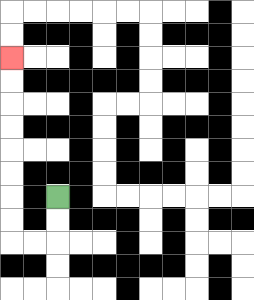{'start': '[2, 8]', 'end': '[0, 2]', 'path_directions': 'D,D,L,L,U,U,U,U,U,U,U,U', 'path_coordinates': '[[2, 8], [2, 9], [2, 10], [1, 10], [0, 10], [0, 9], [0, 8], [0, 7], [0, 6], [0, 5], [0, 4], [0, 3], [0, 2]]'}